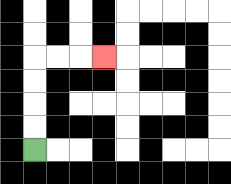{'start': '[1, 6]', 'end': '[4, 2]', 'path_directions': 'U,U,U,U,R,R,R', 'path_coordinates': '[[1, 6], [1, 5], [1, 4], [1, 3], [1, 2], [2, 2], [3, 2], [4, 2]]'}